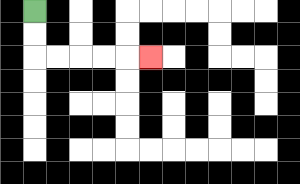{'start': '[1, 0]', 'end': '[6, 2]', 'path_directions': 'D,D,R,R,R,R,R', 'path_coordinates': '[[1, 0], [1, 1], [1, 2], [2, 2], [3, 2], [4, 2], [5, 2], [6, 2]]'}